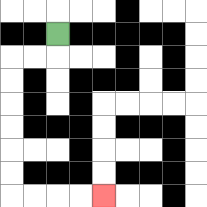{'start': '[2, 1]', 'end': '[4, 8]', 'path_directions': 'D,L,L,D,D,D,D,D,D,R,R,R,R', 'path_coordinates': '[[2, 1], [2, 2], [1, 2], [0, 2], [0, 3], [0, 4], [0, 5], [0, 6], [0, 7], [0, 8], [1, 8], [2, 8], [3, 8], [4, 8]]'}